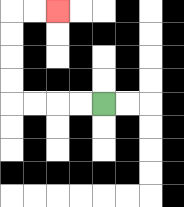{'start': '[4, 4]', 'end': '[2, 0]', 'path_directions': 'L,L,L,L,U,U,U,U,R,R', 'path_coordinates': '[[4, 4], [3, 4], [2, 4], [1, 4], [0, 4], [0, 3], [0, 2], [0, 1], [0, 0], [1, 0], [2, 0]]'}